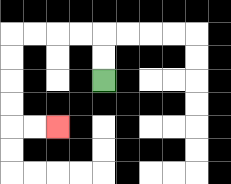{'start': '[4, 3]', 'end': '[2, 5]', 'path_directions': 'U,U,L,L,L,L,D,D,D,D,R,R', 'path_coordinates': '[[4, 3], [4, 2], [4, 1], [3, 1], [2, 1], [1, 1], [0, 1], [0, 2], [0, 3], [0, 4], [0, 5], [1, 5], [2, 5]]'}